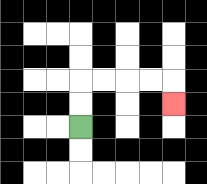{'start': '[3, 5]', 'end': '[7, 4]', 'path_directions': 'U,U,R,R,R,R,D', 'path_coordinates': '[[3, 5], [3, 4], [3, 3], [4, 3], [5, 3], [6, 3], [7, 3], [7, 4]]'}